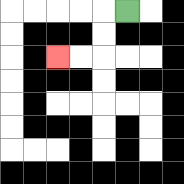{'start': '[5, 0]', 'end': '[2, 2]', 'path_directions': 'L,D,D,L,L', 'path_coordinates': '[[5, 0], [4, 0], [4, 1], [4, 2], [3, 2], [2, 2]]'}